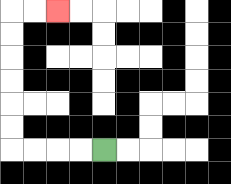{'start': '[4, 6]', 'end': '[2, 0]', 'path_directions': 'L,L,L,L,U,U,U,U,U,U,R,R', 'path_coordinates': '[[4, 6], [3, 6], [2, 6], [1, 6], [0, 6], [0, 5], [0, 4], [0, 3], [0, 2], [0, 1], [0, 0], [1, 0], [2, 0]]'}